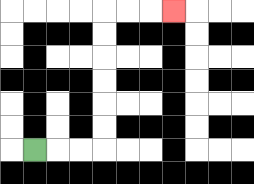{'start': '[1, 6]', 'end': '[7, 0]', 'path_directions': 'R,R,R,U,U,U,U,U,U,R,R,R', 'path_coordinates': '[[1, 6], [2, 6], [3, 6], [4, 6], [4, 5], [4, 4], [4, 3], [4, 2], [4, 1], [4, 0], [5, 0], [6, 0], [7, 0]]'}